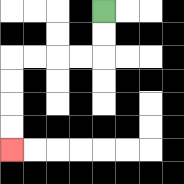{'start': '[4, 0]', 'end': '[0, 6]', 'path_directions': 'D,D,L,L,L,L,D,D,D,D', 'path_coordinates': '[[4, 0], [4, 1], [4, 2], [3, 2], [2, 2], [1, 2], [0, 2], [0, 3], [0, 4], [0, 5], [0, 6]]'}